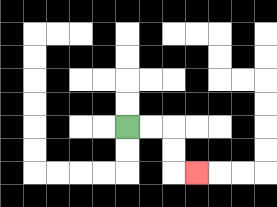{'start': '[5, 5]', 'end': '[8, 7]', 'path_directions': 'R,R,D,D,R', 'path_coordinates': '[[5, 5], [6, 5], [7, 5], [7, 6], [7, 7], [8, 7]]'}